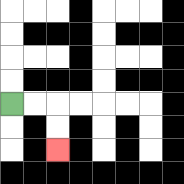{'start': '[0, 4]', 'end': '[2, 6]', 'path_directions': 'R,R,D,D', 'path_coordinates': '[[0, 4], [1, 4], [2, 4], [2, 5], [2, 6]]'}